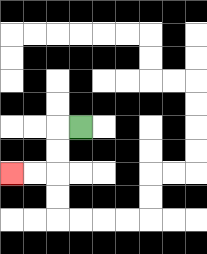{'start': '[3, 5]', 'end': '[0, 7]', 'path_directions': 'L,D,D,L,L', 'path_coordinates': '[[3, 5], [2, 5], [2, 6], [2, 7], [1, 7], [0, 7]]'}